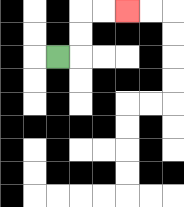{'start': '[2, 2]', 'end': '[5, 0]', 'path_directions': 'R,U,U,R,R', 'path_coordinates': '[[2, 2], [3, 2], [3, 1], [3, 0], [4, 0], [5, 0]]'}